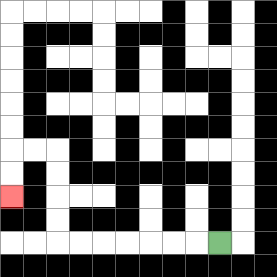{'start': '[9, 10]', 'end': '[0, 8]', 'path_directions': 'L,L,L,L,L,L,L,U,U,U,U,L,L,D,D', 'path_coordinates': '[[9, 10], [8, 10], [7, 10], [6, 10], [5, 10], [4, 10], [3, 10], [2, 10], [2, 9], [2, 8], [2, 7], [2, 6], [1, 6], [0, 6], [0, 7], [0, 8]]'}